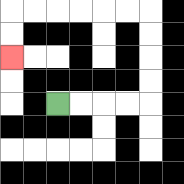{'start': '[2, 4]', 'end': '[0, 2]', 'path_directions': 'R,R,R,R,U,U,U,U,L,L,L,L,L,L,D,D', 'path_coordinates': '[[2, 4], [3, 4], [4, 4], [5, 4], [6, 4], [6, 3], [6, 2], [6, 1], [6, 0], [5, 0], [4, 0], [3, 0], [2, 0], [1, 0], [0, 0], [0, 1], [0, 2]]'}